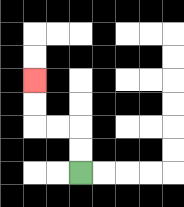{'start': '[3, 7]', 'end': '[1, 3]', 'path_directions': 'U,U,L,L,U,U', 'path_coordinates': '[[3, 7], [3, 6], [3, 5], [2, 5], [1, 5], [1, 4], [1, 3]]'}